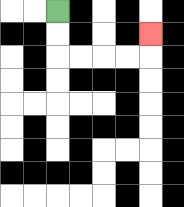{'start': '[2, 0]', 'end': '[6, 1]', 'path_directions': 'D,D,R,R,R,R,U', 'path_coordinates': '[[2, 0], [2, 1], [2, 2], [3, 2], [4, 2], [5, 2], [6, 2], [6, 1]]'}